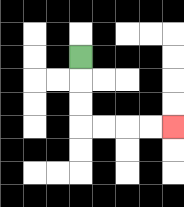{'start': '[3, 2]', 'end': '[7, 5]', 'path_directions': 'D,D,D,R,R,R,R', 'path_coordinates': '[[3, 2], [3, 3], [3, 4], [3, 5], [4, 5], [5, 5], [6, 5], [7, 5]]'}